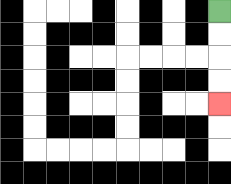{'start': '[9, 0]', 'end': '[9, 4]', 'path_directions': 'D,D,D,D', 'path_coordinates': '[[9, 0], [9, 1], [9, 2], [9, 3], [9, 4]]'}